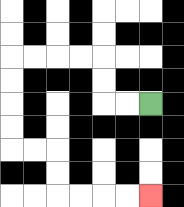{'start': '[6, 4]', 'end': '[6, 8]', 'path_directions': 'L,L,U,U,L,L,L,L,D,D,D,D,R,R,D,D,R,R,R,R', 'path_coordinates': '[[6, 4], [5, 4], [4, 4], [4, 3], [4, 2], [3, 2], [2, 2], [1, 2], [0, 2], [0, 3], [0, 4], [0, 5], [0, 6], [1, 6], [2, 6], [2, 7], [2, 8], [3, 8], [4, 8], [5, 8], [6, 8]]'}